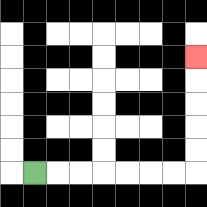{'start': '[1, 7]', 'end': '[8, 2]', 'path_directions': 'R,R,R,R,R,R,R,U,U,U,U,U', 'path_coordinates': '[[1, 7], [2, 7], [3, 7], [4, 7], [5, 7], [6, 7], [7, 7], [8, 7], [8, 6], [8, 5], [8, 4], [8, 3], [8, 2]]'}